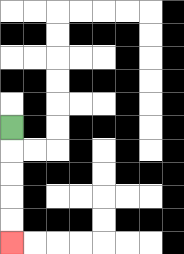{'start': '[0, 5]', 'end': '[0, 10]', 'path_directions': 'D,D,D,D,D', 'path_coordinates': '[[0, 5], [0, 6], [0, 7], [0, 8], [0, 9], [0, 10]]'}